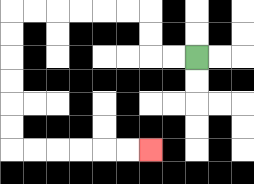{'start': '[8, 2]', 'end': '[6, 6]', 'path_directions': 'L,L,U,U,L,L,L,L,L,L,D,D,D,D,D,D,R,R,R,R,R,R', 'path_coordinates': '[[8, 2], [7, 2], [6, 2], [6, 1], [6, 0], [5, 0], [4, 0], [3, 0], [2, 0], [1, 0], [0, 0], [0, 1], [0, 2], [0, 3], [0, 4], [0, 5], [0, 6], [1, 6], [2, 6], [3, 6], [4, 6], [5, 6], [6, 6]]'}